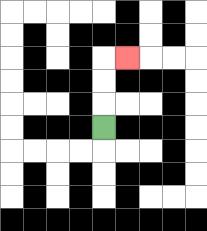{'start': '[4, 5]', 'end': '[5, 2]', 'path_directions': 'U,U,U,R', 'path_coordinates': '[[4, 5], [4, 4], [4, 3], [4, 2], [5, 2]]'}